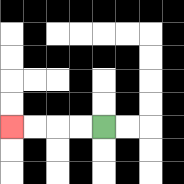{'start': '[4, 5]', 'end': '[0, 5]', 'path_directions': 'L,L,L,L', 'path_coordinates': '[[4, 5], [3, 5], [2, 5], [1, 5], [0, 5]]'}